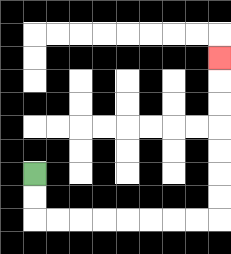{'start': '[1, 7]', 'end': '[9, 2]', 'path_directions': 'D,D,R,R,R,R,R,R,R,R,U,U,U,U,U,U,U', 'path_coordinates': '[[1, 7], [1, 8], [1, 9], [2, 9], [3, 9], [4, 9], [5, 9], [6, 9], [7, 9], [8, 9], [9, 9], [9, 8], [9, 7], [9, 6], [9, 5], [9, 4], [9, 3], [9, 2]]'}